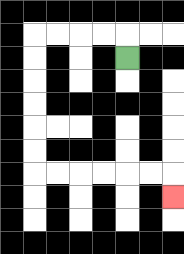{'start': '[5, 2]', 'end': '[7, 8]', 'path_directions': 'U,L,L,L,L,D,D,D,D,D,D,R,R,R,R,R,R,D', 'path_coordinates': '[[5, 2], [5, 1], [4, 1], [3, 1], [2, 1], [1, 1], [1, 2], [1, 3], [1, 4], [1, 5], [1, 6], [1, 7], [2, 7], [3, 7], [4, 7], [5, 7], [6, 7], [7, 7], [7, 8]]'}